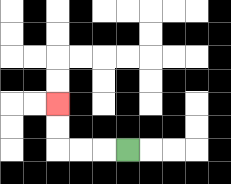{'start': '[5, 6]', 'end': '[2, 4]', 'path_directions': 'L,L,L,U,U', 'path_coordinates': '[[5, 6], [4, 6], [3, 6], [2, 6], [2, 5], [2, 4]]'}